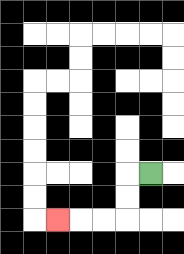{'start': '[6, 7]', 'end': '[2, 9]', 'path_directions': 'L,D,D,L,L,L', 'path_coordinates': '[[6, 7], [5, 7], [5, 8], [5, 9], [4, 9], [3, 9], [2, 9]]'}